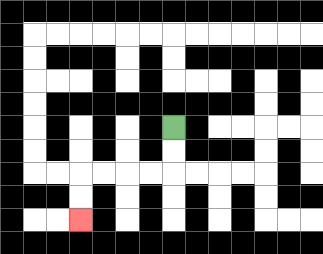{'start': '[7, 5]', 'end': '[3, 9]', 'path_directions': 'D,D,L,L,L,L,D,D', 'path_coordinates': '[[7, 5], [7, 6], [7, 7], [6, 7], [5, 7], [4, 7], [3, 7], [3, 8], [3, 9]]'}